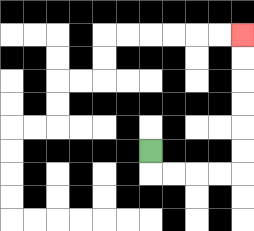{'start': '[6, 6]', 'end': '[10, 1]', 'path_directions': 'D,R,R,R,R,U,U,U,U,U,U', 'path_coordinates': '[[6, 6], [6, 7], [7, 7], [8, 7], [9, 7], [10, 7], [10, 6], [10, 5], [10, 4], [10, 3], [10, 2], [10, 1]]'}